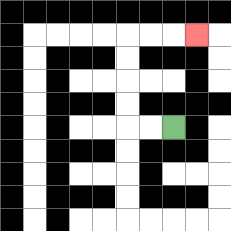{'start': '[7, 5]', 'end': '[8, 1]', 'path_directions': 'L,L,U,U,U,U,R,R,R', 'path_coordinates': '[[7, 5], [6, 5], [5, 5], [5, 4], [5, 3], [5, 2], [5, 1], [6, 1], [7, 1], [8, 1]]'}